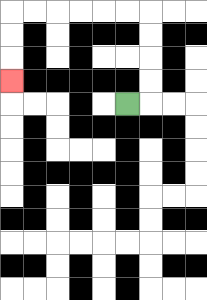{'start': '[5, 4]', 'end': '[0, 3]', 'path_directions': 'R,U,U,U,U,L,L,L,L,L,L,D,D,D', 'path_coordinates': '[[5, 4], [6, 4], [6, 3], [6, 2], [6, 1], [6, 0], [5, 0], [4, 0], [3, 0], [2, 0], [1, 0], [0, 0], [0, 1], [0, 2], [0, 3]]'}